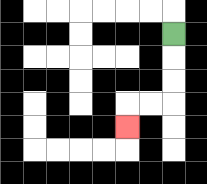{'start': '[7, 1]', 'end': '[5, 5]', 'path_directions': 'D,D,D,L,L,D', 'path_coordinates': '[[7, 1], [7, 2], [7, 3], [7, 4], [6, 4], [5, 4], [5, 5]]'}